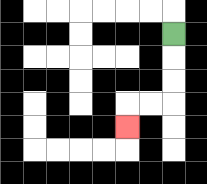{'start': '[7, 1]', 'end': '[5, 5]', 'path_directions': 'D,D,D,L,L,D', 'path_coordinates': '[[7, 1], [7, 2], [7, 3], [7, 4], [6, 4], [5, 4], [5, 5]]'}